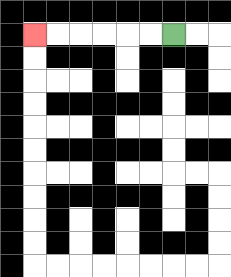{'start': '[7, 1]', 'end': '[1, 1]', 'path_directions': 'L,L,L,L,L,L', 'path_coordinates': '[[7, 1], [6, 1], [5, 1], [4, 1], [3, 1], [2, 1], [1, 1]]'}